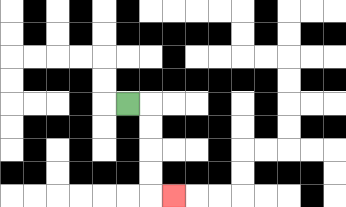{'start': '[5, 4]', 'end': '[7, 8]', 'path_directions': 'R,D,D,D,D,R', 'path_coordinates': '[[5, 4], [6, 4], [6, 5], [6, 6], [6, 7], [6, 8], [7, 8]]'}